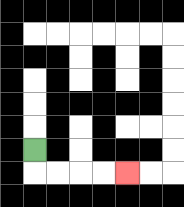{'start': '[1, 6]', 'end': '[5, 7]', 'path_directions': 'D,R,R,R,R', 'path_coordinates': '[[1, 6], [1, 7], [2, 7], [3, 7], [4, 7], [5, 7]]'}